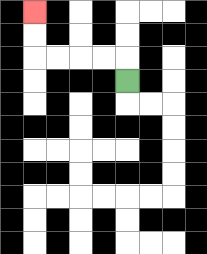{'start': '[5, 3]', 'end': '[1, 0]', 'path_directions': 'U,L,L,L,L,U,U', 'path_coordinates': '[[5, 3], [5, 2], [4, 2], [3, 2], [2, 2], [1, 2], [1, 1], [1, 0]]'}